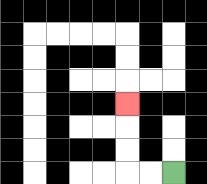{'start': '[7, 7]', 'end': '[5, 4]', 'path_directions': 'L,L,U,U,U', 'path_coordinates': '[[7, 7], [6, 7], [5, 7], [5, 6], [5, 5], [5, 4]]'}